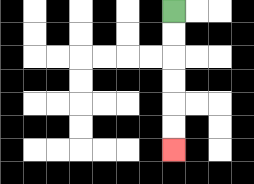{'start': '[7, 0]', 'end': '[7, 6]', 'path_directions': 'D,D,D,D,D,D', 'path_coordinates': '[[7, 0], [7, 1], [7, 2], [7, 3], [7, 4], [7, 5], [7, 6]]'}